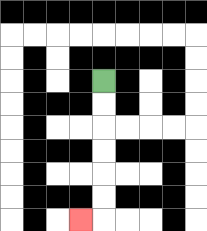{'start': '[4, 3]', 'end': '[3, 9]', 'path_directions': 'D,D,D,D,D,D,L', 'path_coordinates': '[[4, 3], [4, 4], [4, 5], [4, 6], [4, 7], [4, 8], [4, 9], [3, 9]]'}